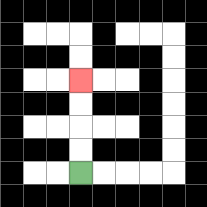{'start': '[3, 7]', 'end': '[3, 3]', 'path_directions': 'U,U,U,U', 'path_coordinates': '[[3, 7], [3, 6], [3, 5], [3, 4], [3, 3]]'}